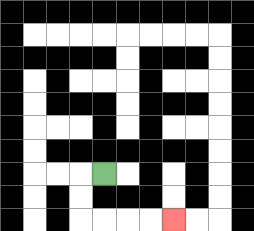{'start': '[4, 7]', 'end': '[7, 9]', 'path_directions': 'L,D,D,R,R,R,R', 'path_coordinates': '[[4, 7], [3, 7], [3, 8], [3, 9], [4, 9], [5, 9], [6, 9], [7, 9]]'}